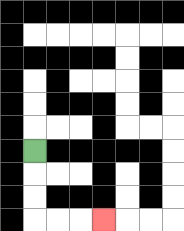{'start': '[1, 6]', 'end': '[4, 9]', 'path_directions': 'D,D,D,R,R,R', 'path_coordinates': '[[1, 6], [1, 7], [1, 8], [1, 9], [2, 9], [3, 9], [4, 9]]'}